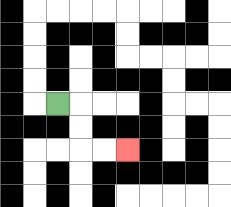{'start': '[2, 4]', 'end': '[5, 6]', 'path_directions': 'R,D,D,R,R', 'path_coordinates': '[[2, 4], [3, 4], [3, 5], [3, 6], [4, 6], [5, 6]]'}